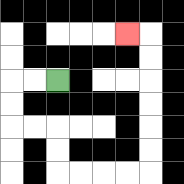{'start': '[2, 3]', 'end': '[5, 1]', 'path_directions': 'L,L,D,D,R,R,D,D,R,R,R,R,U,U,U,U,U,U,L', 'path_coordinates': '[[2, 3], [1, 3], [0, 3], [0, 4], [0, 5], [1, 5], [2, 5], [2, 6], [2, 7], [3, 7], [4, 7], [5, 7], [6, 7], [6, 6], [6, 5], [6, 4], [6, 3], [6, 2], [6, 1], [5, 1]]'}